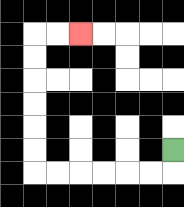{'start': '[7, 6]', 'end': '[3, 1]', 'path_directions': 'D,L,L,L,L,L,L,U,U,U,U,U,U,R,R', 'path_coordinates': '[[7, 6], [7, 7], [6, 7], [5, 7], [4, 7], [3, 7], [2, 7], [1, 7], [1, 6], [1, 5], [1, 4], [1, 3], [1, 2], [1, 1], [2, 1], [3, 1]]'}